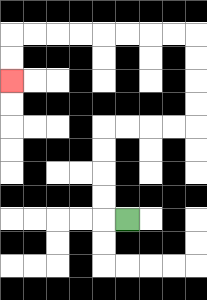{'start': '[5, 9]', 'end': '[0, 3]', 'path_directions': 'L,U,U,U,U,R,R,R,R,U,U,U,U,L,L,L,L,L,L,L,L,D,D', 'path_coordinates': '[[5, 9], [4, 9], [4, 8], [4, 7], [4, 6], [4, 5], [5, 5], [6, 5], [7, 5], [8, 5], [8, 4], [8, 3], [8, 2], [8, 1], [7, 1], [6, 1], [5, 1], [4, 1], [3, 1], [2, 1], [1, 1], [0, 1], [0, 2], [0, 3]]'}